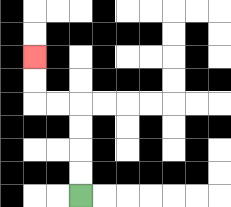{'start': '[3, 8]', 'end': '[1, 2]', 'path_directions': 'U,U,U,U,L,L,U,U', 'path_coordinates': '[[3, 8], [3, 7], [3, 6], [3, 5], [3, 4], [2, 4], [1, 4], [1, 3], [1, 2]]'}